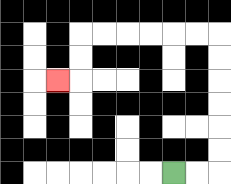{'start': '[7, 7]', 'end': '[2, 3]', 'path_directions': 'R,R,U,U,U,U,U,U,L,L,L,L,L,L,D,D,L', 'path_coordinates': '[[7, 7], [8, 7], [9, 7], [9, 6], [9, 5], [9, 4], [9, 3], [9, 2], [9, 1], [8, 1], [7, 1], [6, 1], [5, 1], [4, 1], [3, 1], [3, 2], [3, 3], [2, 3]]'}